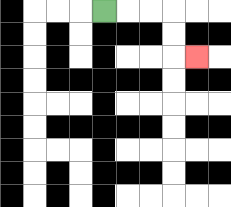{'start': '[4, 0]', 'end': '[8, 2]', 'path_directions': 'R,R,R,D,D,R', 'path_coordinates': '[[4, 0], [5, 0], [6, 0], [7, 0], [7, 1], [7, 2], [8, 2]]'}